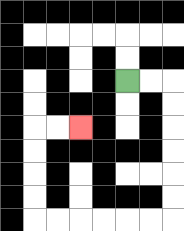{'start': '[5, 3]', 'end': '[3, 5]', 'path_directions': 'R,R,D,D,D,D,D,D,L,L,L,L,L,L,U,U,U,U,R,R', 'path_coordinates': '[[5, 3], [6, 3], [7, 3], [7, 4], [7, 5], [7, 6], [7, 7], [7, 8], [7, 9], [6, 9], [5, 9], [4, 9], [3, 9], [2, 9], [1, 9], [1, 8], [1, 7], [1, 6], [1, 5], [2, 5], [3, 5]]'}